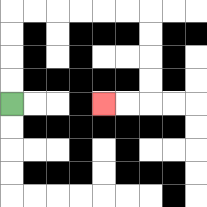{'start': '[0, 4]', 'end': '[4, 4]', 'path_directions': 'U,U,U,U,R,R,R,R,R,R,D,D,D,D,L,L', 'path_coordinates': '[[0, 4], [0, 3], [0, 2], [0, 1], [0, 0], [1, 0], [2, 0], [3, 0], [4, 0], [5, 0], [6, 0], [6, 1], [6, 2], [6, 3], [6, 4], [5, 4], [4, 4]]'}